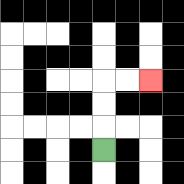{'start': '[4, 6]', 'end': '[6, 3]', 'path_directions': 'U,U,U,R,R', 'path_coordinates': '[[4, 6], [4, 5], [4, 4], [4, 3], [5, 3], [6, 3]]'}